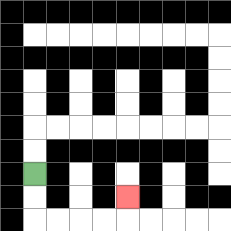{'start': '[1, 7]', 'end': '[5, 8]', 'path_directions': 'D,D,R,R,R,R,U', 'path_coordinates': '[[1, 7], [1, 8], [1, 9], [2, 9], [3, 9], [4, 9], [5, 9], [5, 8]]'}